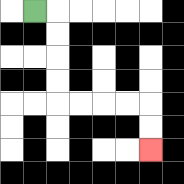{'start': '[1, 0]', 'end': '[6, 6]', 'path_directions': 'R,D,D,D,D,R,R,R,R,D,D', 'path_coordinates': '[[1, 0], [2, 0], [2, 1], [2, 2], [2, 3], [2, 4], [3, 4], [4, 4], [5, 4], [6, 4], [6, 5], [6, 6]]'}